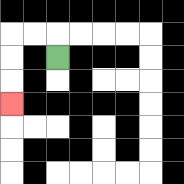{'start': '[2, 2]', 'end': '[0, 4]', 'path_directions': 'U,L,L,D,D,D', 'path_coordinates': '[[2, 2], [2, 1], [1, 1], [0, 1], [0, 2], [0, 3], [0, 4]]'}